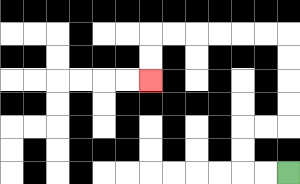{'start': '[12, 7]', 'end': '[6, 3]', 'path_directions': 'L,L,U,U,R,R,U,U,U,U,L,L,L,L,L,L,D,D', 'path_coordinates': '[[12, 7], [11, 7], [10, 7], [10, 6], [10, 5], [11, 5], [12, 5], [12, 4], [12, 3], [12, 2], [12, 1], [11, 1], [10, 1], [9, 1], [8, 1], [7, 1], [6, 1], [6, 2], [6, 3]]'}